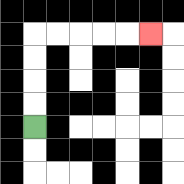{'start': '[1, 5]', 'end': '[6, 1]', 'path_directions': 'U,U,U,U,R,R,R,R,R', 'path_coordinates': '[[1, 5], [1, 4], [1, 3], [1, 2], [1, 1], [2, 1], [3, 1], [4, 1], [5, 1], [6, 1]]'}